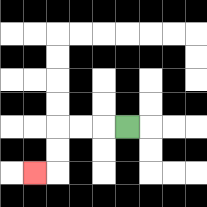{'start': '[5, 5]', 'end': '[1, 7]', 'path_directions': 'L,L,L,D,D,L', 'path_coordinates': '[[5, 5], [4, 5], [3, 5], [2, 5], [2, 6], [2, 7], [1, 7]]'}